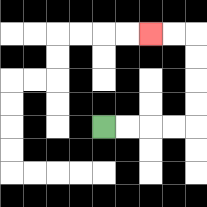{'start': '[4, 5]', 'end': '[6, 1]', 'path_directions': 'R,R,R,R,U,U,U,U,L,L', 'path_coordinates': '[[4, 5], [5, 5], [6, 5], [7, 5], [8, 5], [8, 4], [8, 3], [8, 2], [8, 1], [7, 1], [6, 1]]'}